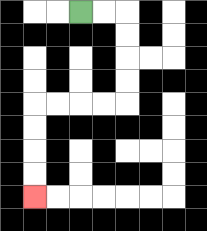{'start': '[3, 0]', 'end': '[1, 8]', 'path_directions': 'R,R,D,D,D,D,L,L,L,L,D,D,D,D', 'path_coordinates': '[[3, 0], [4, 0], [5, 0], [5, 1], [5, 2], [5, 3], [5, 4], [4, 4], [3, 4], [2, 4], [1, 4], [1, 5], [1, 6], [1, 7], [1, 8]]'}